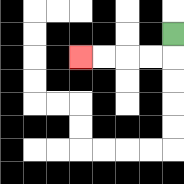{'start': '[7, 1]', 'end': '[3, 2]', 'path_directions': 'D,L,L,L,L', 'path_coordinates': '[[7, 1], [7, 2], [6, 2], [5, 2], [4, 2], [3, 2]]'}